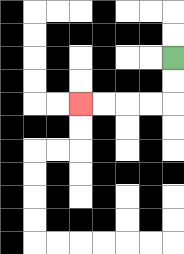{'start': '[7, 2]', 'end': '[3, 4]', 'path_directions': 'D,D,L,L,L,L', 'path_coordinates': '[[7, 2], [7, 3], [7, 4], [6, 4], [5, 4], [4, 4], [3, 4]]'}